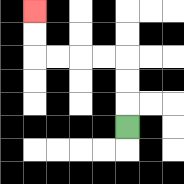{'start': '[5, 5]', 'end': '[1, 0]', 'path_directions': 'U,U,U,L,L,L,L,U,U', 'path_coordinates': '[[5, 5], [5, 4], [5, 3], [5, 2], [4, 2], [3, 2], [2, 2], [1, 2], [1, 1], [1, 0]]'}